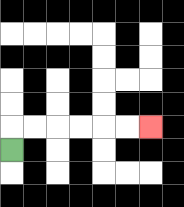{'start': '[0, 6]', 'end': '[6, 5]', 'path_directions': 'U,R,R,R,R,R,R', 'path_coordinates': '[[0, 6], [0, 5], [1, 5], [2, 5], [3, 5], [4, 5], [5, 5], [6, 5]]'}